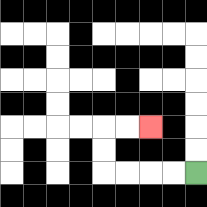{'start': '[8, 7]', 'end': '[6, 5]', 'path_directions': 'L,L,L,L,U,U,R,R', 'path_coordinates': '[[8, 7], [7, 7], [6, 7], [5, 7], [4, 7], [4, 6], [4, 5], [5, 5], [6, 5]]'}